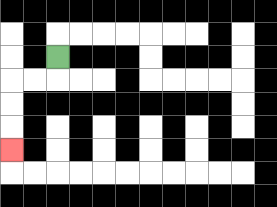{'start': '[2, 2]', 'end': '[0, 6]', 'path_directions': 'D,L,L,D,D,D', 'path_coordinates': '[[2, 2], [2, 3], [1, 3], [0, 3], [0, 4], [0, 5], [0, 6]]'}